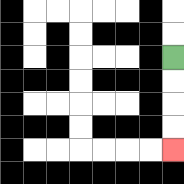{'start': '[7, 2]', 'end': '[7, 6]', 'path_directions': 'D,D,D,D', 'path_coordinates': '[[7, 2], [7, 3], [7, 4], [7, 5], [7, 6]]'}